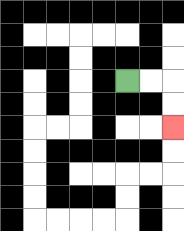{'start': '[5, 3]', 'end': '[7, 5]', 'path_directions': 'R,R,D,D', 'path_coordinates': '[[5, 3], [6, 3], [7, 3], [7, 4], [7, 5]]'}